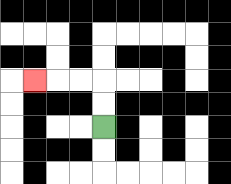{'start': '[4, 5]', 'end': '[1, 3]', 'path_directions': 'U,U,L,L,L', 'path_coordinates': '[[4, 5], [4, 4], [4, 3], [3, 3], [2, 3], [1, 3]]'}